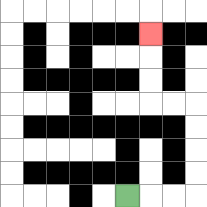{'start': '[5, 8]', 'end': '[6, 1]', 'path_directions': 'R,R,R,U,U,U,U,L,L,U,U,U', 'path_coordinates': '[[5, 8], [6, 8], [7, 8], [8, 8], [8, 7], [8, 6], [8, 5], [8, 4], [7, 4], [6, 4], [6, 3], [6, 2], [6, 1]]'}